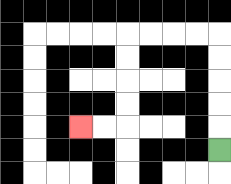{'start': '[9, 6]', 'end': '[3, 5]', 'path_directions': 'U,U,U,U,U,L,L,L,L,D,D,D,D,L,L', 'path_coordinates': '[[9, 6], [9, 5], [9, 4], [9, 3], [9, 2], [9, 1], [8, 1], [7, 1], [6, 1], [5, 1], [5, 2], [5, 3], [5, 4], [5, 5], [4, 5], [3, 5]]'}